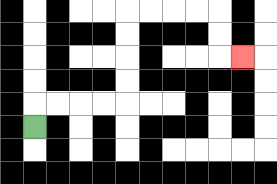{'start': '[1, 5]', 'end': '[10, 2]', 'path_directions': 'U,R,R,R,R,U,U,U,U,R,R,R,R,D,D,R', 'path_coordinates': '[[1, 5], [1, 4], [2, 4], [3, 4], [4, 4], [5, 4], [5, 3], [5, 2], [5, 1], [5, 0], [6, 0], [7, 0], [8, 0], [9, 0], [9, 1], [9, 2], [10, 2]]'}